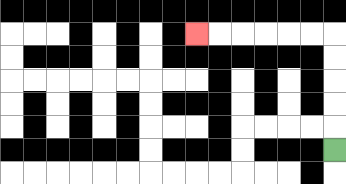{'start': '[14, 6]', 'end': '[8, 1]', 'path_directions': 'U,U,U,U,U,L,L,L,L,L,L', 'path_coordinates': '[[14, 6], [14, 5], [14, 4], [14, 3], [14, 2], [14, 1], [13, 1], [12, 1], [11, 1], [10, 1], [9, 1], [8, 1]]'}